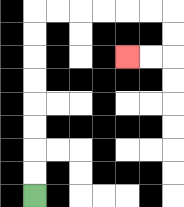{'start': '[1, 8]', 'end': '[5, 2]', 'path_directions': 'U,U,U,U,U,U,U,U,R,R,R,R,R,R,D,D,L,L', 'path_coordinates': '[[1, 8], [1, 7], [1, 6], [1, 5], [1, 4], [1, 3], [1, 2], [1, 1], [1, 0], [2, 0], [3, 0], [4, 0], [5, 0], [6, 0], [7, 0], [7, 1], [7, 2], [6, 2], [5, 2]]'}